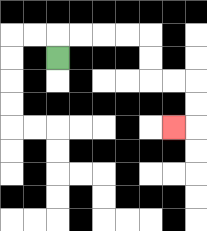{'start': '[2, 2]', 'end': '[7, 5]', 'path_directions': 'U,R,R,R,R,D,D,R,R,D,D,L', 'path_coordinates': '[[2, 2], [2, 1], [3, 1], [4, 1], [5, 1], [6, 1], [6, 2], [6, 3], [7, 3], [8, 3], [8, 4], [8, 5], [7, 5]]'}